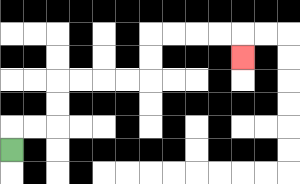{'start': '[0, 6]', 'end': '[10, 2]', 'path_directions': 'U,R,R,U,U,R,R,R,R,U,U,R,R,R,R,D', 'path_coordinates': '[[0, 6], [0, 5], [1, 5], [2, 5], [2, 4], [2, 3], [3, 3], [4, 3], [5, 3], [6, 3], [6, 2], [6, 1], [7, 1], [8, 1], [9, 1], [10, 1], [10, 2]]'}